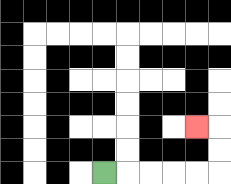{'start': '[4, 7]', 'end': '[8, 5]', 'path_directions': 'R,R,R,R,R,U,U,L', 'path_coordinates': '[[4, 7], [5, 7], [6, 7], [7, 7], [8, 7], [9, 7], [9, 6], [9, 5], [8, 5]]'}